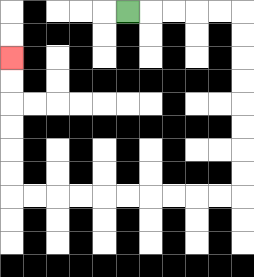{'start': '[5, 0]', 'end': '[0, 2]', 'path_directions': 'R,R,R,R,R,D,D,D,D,D,D,D,D,L,L,L,L,L,L,L,L,L,L,U,U,U,U,U,U', 'path_coordinates': '[[5, 0], [6, 0], [7, 0], [8, 0], [9, 0], [10, 0], [10, 1], [10, 2], [10, 3], [10, 4], [10, 5], [10, 6], [10, 7], [10, 8], [9, 8], [8, 8], [7, 8], [6, 8], [5, 8], [4, 8], [3, 8], [2, 8], [1, 8], [0, 8], [0, 7], [0, 6], [0, 5], [0, 4], [0, 3], [0, 2]]'}